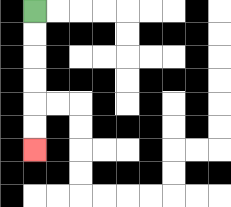{'start': '[1, 0]', 'end': '[1, 6]', 'path_directions': 'D,D,D,D,D,D', 'path_coordinates': '[[1, 0], [1, 1], [1, 2], [1, 3], [1, 4], [1, 5], [1, 6]]'}